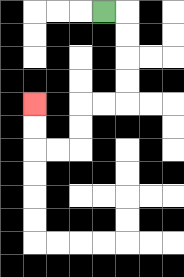{'start': '[4, 0]', 'end': '[1, 4]', 'path_directions': 'R,D,D,D,D,L,L,D,D,L,L,U,U', 'path_coordinates': '[[4, 0], [5, 0], [5, 1], [5, 2], [5, 3], [5, 4], [4, 4], [3, 4], [3, 5], [3, 6], [2, 6], [1, 6], [1, 5], [1, 4]]'}